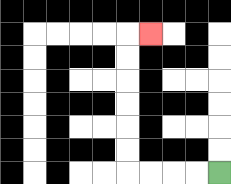{'start': '[9, 7]', 'end': '[6, 1]', 'path_directions': 'L,L,L,L,U,U,U,U,U,U,R', 'path_coordinates': '[[9, 7], [8, 7], [7, 7], [6, 7], [5, 7], [5, 6], [5, 5], [5, 4], [5, 3], [5, 2], [5, 1], [6, 1]]'}